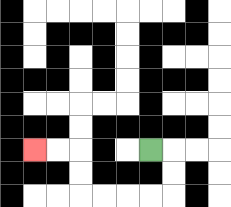{'start': '[6, 6]', 'end': '[1, 6]', 'path_directions': 'R,D,D,L,L,L,L,U,U,L,L', 'path_coordinates': '[[6, 6], [7, 6], [7, 7], [7, 8], [6, 8], [5, 8], [4, 8], [3, 8], [3, 7], [3, 6], [2, 6], [1, 6]]'}